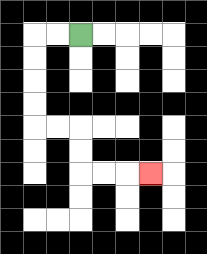{'start': '[3, 1]', 'end': '[6, 7]', 'path_directions': 'L,L,D,D,D,D,R,R,D,D,R,R,R', 'path_coordinates': '[[3, 1], [2, 1], [1, 1], [1, 2], [1, 3], [1, 4], [1, 5], [2, 5], [3, 5], [3, 6], [3, 7], [4, 7], [5, 7], [6, 7]]'}